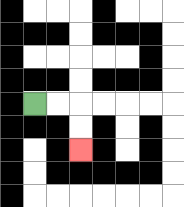{'start': '[1, 4]', 'end': '[3, 6]', 'path_directions': 'R,R,D,D', 'path_coordinates': '[[1, 4], [2, 4], [3, 4], [3, 5], [3, 6]]'}